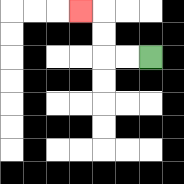{'start': '[6, 2]', 'end': '[3, 0]', 'path_directions': 'L,L,U,U,L', 'path_coordinates': '[[6, 2], [5, 2], [4, 2], [4, 1], [4, 0], [3, 0]]'}